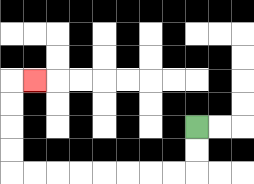{'start': '[8, 5]', 'end': '[1, 3]', 'path_directions': 'D,D,L,L,L,L,L,L,L,L,U,U,U,U,R', 'path_coordinates': '[[8, 5], [8, 6], [8, 7], [7, 7], [6, 7], [5, 7], [4, 7], [3, 7], [2, 7], [1, 7], [0, 7], [0, 6], [0, 5], [0, 4], [0, 3], [1, 3]]'}